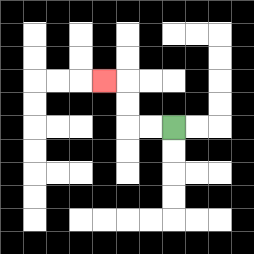{'start': '[7, 5]', 'end': '[4, 3]', 'path_directions': 'L,L,U,U,L', 'path_coordinates': '[[7, 5], [6, 5], [5, 5], [5, 4], [5, 3], [4, 3]]'}